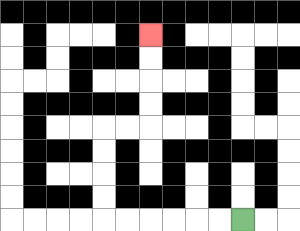{'start': '[10, 9]', 'end': '[6, 1]', 'path_directions': 'L,L,L,L,L,L,U,U,U,U,R,R,U,U,U,U', 'path_coordinates': '[[10, 9], [9, 9], [8, 9], [7, 9], [6, 9], [5, 9], [4, 9], [4, 8], [4, 7], [4, 6], [4, 5], [5, 5], [6, 5], [6, 4], [6, 3], [6, 2], [6, 1]]'}